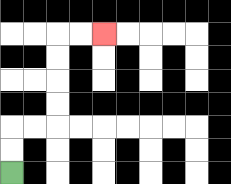{'start': '[0, 7]', 'end': '[4, 1]', 'path_directions': 'U,U,R,R,U,U,U,U,R,R', 'path_coordinates': '[[0, 7], [0, 6], [0, 5], [1, 5], [2, 5], [2, 4], [2, 3], [2, 2], [2, 1], [3, 1], [4, 1]]'}